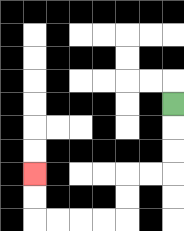{'start': '[7, 4]', 'end': '[1, 7]', 'path_directions': 'D,D,D,L,L,D,D,L,L,L,L,U,U', 'path_coordinates': '[[7, 4], [7, 5], [7, 6], [7, 7], [6, 7], [5, 7], [5, 8], [5, 9], [4, 9], [3, 9], [2, 9], [1, 9], [1, 8], [1, 7]]'}